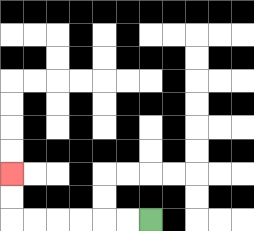{'start': '[6, 9]', 'end': '[0, 7]', 'path_directions': 'L,L,L,L,L,L,U,U', 'path_coordinates': '[[6, 9], [5, 9], [4, 9], [3, 9], [2, 9], [1, 9], [0, 9], [0, 8], [0, 7]]'}